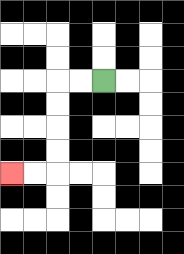{'start': '[4, 3]', 'end': '[0, 7]', 'path_directions': 'L,L,D,D,D,D,L,L', 'path_coordinates': '[[4, 3], [3, 3], [2, 3], [2, 4], [2, 5], [2, 6], [2, 7], [1, 7], [0, 7]]'}